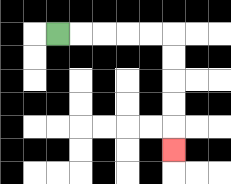{'start': '[2, 1]', 'end': '[7, 6]', 'path_directions': 'R,R,R,R,R,D,D,D,D,D', 'path_coordinates': '[[2, 1], [3, 1], [4, 1], [5, 1], [6, 1], [7, 1], [7, 2], [7, 3], [7, 4], [7, 5], [7, 6]]'}